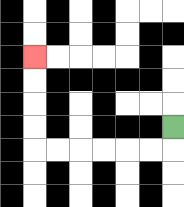{'start': '[7, 5]', 'end': '[1, 2]', 'path_directions': 'D,L,L,L,L,L,L,U,U,U,U', 'path_coordinates': '[[7, 5], [7, 6], [6, 6], [5, 6], [4, 6], [3, 6], [2, 6], [1, 6], [1, 5], [1, 4], [1, 3], [1, 2]]'}